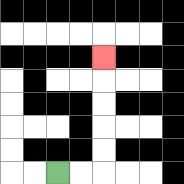{'start': '[2, 7]', 'end': '[4, 2]', 'path_directions': 'R,R,U,U,U,U,U', 'path_coordinates': '[[2, 7], [3, 7], [4, 7], [4, 6], [4, 5], [4, 4], [4, 3], [4, 2]]'}